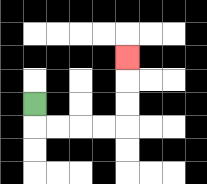{'start': '[1, 4]', 'end': '[5, 2]', 'path_directions': 'D,R,R,R,R,U,U,U', 'path_coordinates': '[[1, 4], [1, 5], [2, 5], [3, 5], [4, 5], [5, 5], [5, 4], [5, 3], [5, 2]]'}